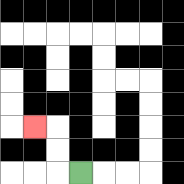{'start': '[3, 7]', 'end': '[1, 5]', 'path_directions': 'L,U,U,L', 'path_coordinates': '[[3, 7], [2, 7], [2, 6], [2, 5], [1, 5]]'}